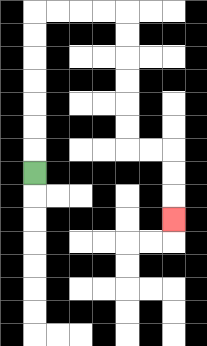{'start': '[1, 7]', 'end': '[7, 9]', 'path_directions': 'U,U,U,U,U,U,U,R,R,R,R,D,D,D,D,D,D,R,R,D,D,D', 'path_coordinates': '[[1, 7], [1, 6], [1, 5], [1, 4], [1, 3], [1, 2], [1, 1], [1, 0], [2, 0], [3, 0], [4, 0], [5, 0], [5, 1], [5, 2], [5, 3], [5, 4], [5, 5], [5, 6], [6, 6], [7, 6], [7, 7], [7, 8], [7, 9]]'}